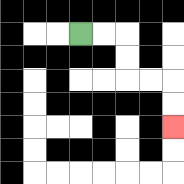{'start': '[3, 1]', 'end': '[7, 5]', 'path_directions': 'R,R,D,D,R,R,D,D', 'path_coordinates': '[[3, 1], [4, 1], [5, 1], [5, 2], [5, 3], [6, 3], [7, 3], [7, 4], [7, 5]]'}